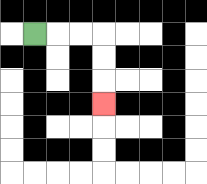{'start': '[1, 1]', 'end': '[4, 4]', 'path_directions': 'R,R,R,D,D,D', 'path_coordinates': '[[1, 1], [2, 1], [3, 1], [4, 1], [4, 2], [4, 3], [4, 4]]'}